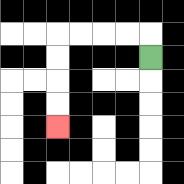{'start': '[6, 2]', 'end': '[2, 5]', 'path_directions': 'U,L,L,L,L,D,D,D,D', 'path_coordinates': '[[6, 2], [6, 1], [5, 1], [4, 1], [3, 1], [2, 1], [2, 2], [2, 3], [2, 4], [2, 5]]'}